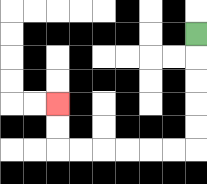{'start': '[8, 1]', 'end': '[2, 4]', 'path_directions': 'D,D,D,D,D,L,L,L,L,L,L,U,U', 'path_coordinates': '[[8, 1], [8, 2], [8, 3], [8, 4], [8, 5], [8, 6], [7, 6], [6, 6], [5, 6], [4, 6], [3, 6], [2, 6], [2, 5], [2, 4]]'}